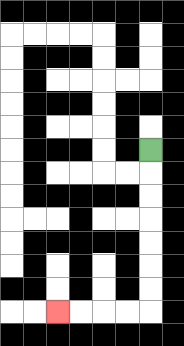{'start': '[6, 6]', 'end': '[2, 13]', 'path_directions': 'D,D,D,D,D,D,D,L,L,L,L', 'path_coordinates': '[[6, 6], [6, 7], [6, 8], [6, 9], [6, 10], [6, 11], [6, 12], [6, 13], [5, 13], [4, 13], [3, 13], [2, 13]]'}